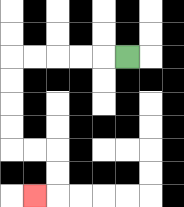{'start': '[5, 2]', 'end': '[1, 8]', 'path_directions': 'L,L,L,L,L,D,D,D,D,R,R,D,D,L', 'path_coordinates': '[[5, 2], [4, 2], [3, 2], [2, 2], [1, 2], [0, 2], [0, 3], [0, 4], [0, 5], [0, 6], [1, 6], [2, 6], [2, 7], [2, 8], [1, 8]]'}